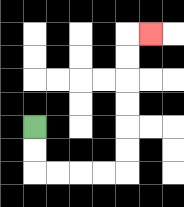{'start': '[1, 5]', 'end': '[6, 1]', 'path_directions': 'D,D,R,R,R,R,U,U,U,U,U,U,R', 'path_coordinates': '[[1, 5], [1, 6], [1, 7], [2, 7], [3, 7], [4, 7], [5, 7], [5, 6], [5, 5], [5, 4], [5, 3], [5, 2], [5, 1], [6, 1]]'}